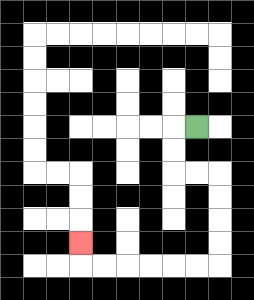{'start': '[8, 5]', 'end': '[3, 10]', 'path_directions': 'L,D,D,R,R,D,D,D,D,L,L,L,L,L,L,U', 'path_coordinates': '[[8, 5], [7, 5], [7, 6], [7, 7], [8, 7], [9, 7], [9, 8], [9, 9], [9, 10], [9, 11], [8, 11], [7, 11], [6, 11], [5, 11], [4, 11], [3, 11], [3, 10]]'}